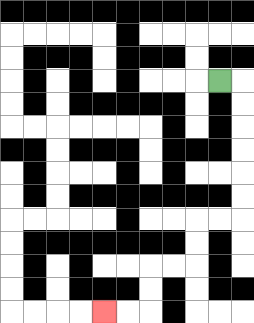{'start': '[9, 3]', 'end': '[4, 13]', 'path_directions': 'R,D,D,D,D,D,D,L,L,D,D,L,L,D,D,L,L', 'path_coordinates': '[[9, 3], [10, 3], [10, 4], [10, 5], [10, 6], [10, 7], [10, 8], [10, 9], [9, 9], [8, 9], [8, 10], [8, 11], [7, 11], [6, 11], [6, 12], [6, 13], [5, 13], [4, 13]]'}